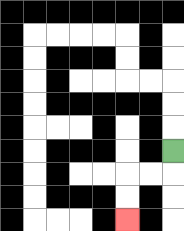{'start': '[7, 6]', 'end': '[5, 9]', 'path_directions': 'D,L,L,D,D', 'path_coordinates': '[[7, 6], [7, 7], [6, 7], [5, 7], [5, 8], [5, 9]]'}